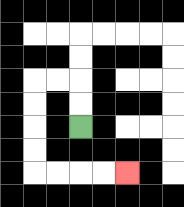{'start': '[3, 5]', 'end': '[5, 7]', 'path_directions': 'U,U,L,L,D,D,D,D,R,R,R,R', 'path_coordinates': '[[3, 5], [3, 4], [3, 3], [2, 3], [1, 3], [1, 4], [1, 5], [1, 6], [1, 7], [2, 7], [3, 7], [4, 7], [5, 7]]'}